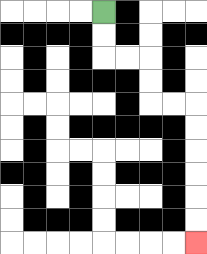{'start': '[4, 0]', 'end': '[8, 10]', 'path_directions': 'D,D,R,R,D,D,R,R,D,D,D,D,D,D', 'path_coordinates': '[[4, 0], [4, 1], [4, 2], [5, 2], [6, 2], [6, 3], [6, 4], [7, 4], [8, 4], [8, 5], [8, 6], [8, 7], [8, 8], [8, 9], [8, 10]]'}